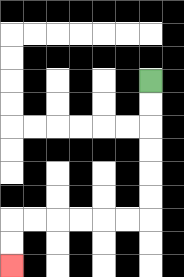{'start': '[6, 3]', 'end': '[0, 11]', 'path_directions': 'D,D,D,D,D,D,L,L,L,L,L,L,D,D', 'path_coordinates': '[[6, 3], [6, 4], [6, 5], [6, 6], [6, 7], [6, 8], [6, 9], [5, 9], [4, 9], [3, 9], [2, 9], [1, 9], [0, 9], [0, 10], [0, 11]]'}